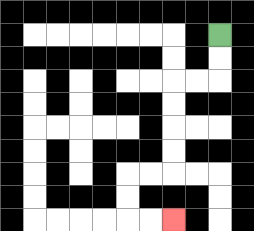{'start': '[9, 1]', 'end': '[7, 9]', 'path_directions': 'D,D,L,L,D,D,D,D,L,L,D,D,R,R', 'path_coordinates': '[[9, 1], [9, 2], [9, 3], [8, 3], [7, 3], [7, 4], [7, 5], [7, 6], [7, 7], [6, 7], [5, 7], [5, 8], [5, 9], [6, 9], [7, 9]]'}